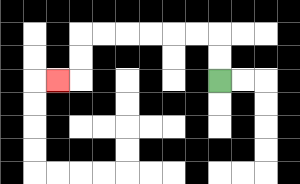{'start': '[9, 3]', 'end': '[2, 3]', 'path_directions': 'U,U,L,L,L,L,L,L,D,D,L', 'path_coordinates': '[[9, 3], [9, 2], [9, 1], [8, 1], [7, 1], [6, 1], [5, 1], [4, 1], [3, 1], [3, 2], [3, 3], [2, 3]]'}